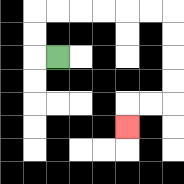{'start': '[2, 2]', 'end': '[5, 5]', 'path_directions': 'L,U,U,R,R,R,R,R,R,D,D,D,D,L,L,D', 'path_coordinates': '[[2, 2], [1, 2], [1, 1], [1, 0], [2, 0], [3, 0], [4, 0], [5, 0], [6, 0], [7, 0], [7, 1], [7, 2], [7, 3], [7, 4], [6, 4], [5, 4], [5, 5]]'}